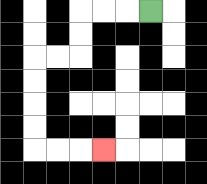{'start': '[6, 0]', 'end': '[4, 6]', 'path_directions': 'L,L,L,D,D,L,L,D,D,D,D,R,R,R', 'path_coordinates': '[[6, 0], [5, 0], [4, 0], [3, 0], [3, 1], [3, 2], [2, 2], [1, 2], [1, 3], [1, 4], [1, 5], [1, 6], [2, 6], [3, 6], [4, 6]]'}